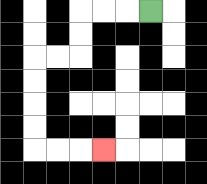{'start': '[6, 0]', 'end': '[4, 6]', 'path_directions': 'L,L,L,D,D,L,L,D,D,D,D,R,R,R', 'path_coordinates': '[[6, 0], [5, 0], [4, 0], [3, 0], [3, 1], [3, 2], [2, 2], [1, 2], [1, 3], [1, 4], [1, 5], [1, 6], [2, 6], [3, 6], [4, 6]]'}